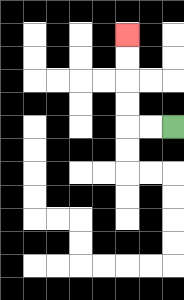{'start': '[7, 5]', 'end': '[5, 1]', 'path_directions': 'L,L,U,U,U,U', 'path_coordinates': '[[7, 5], [6, 5], [5, 5], [5, 4], [5, 3], [5, 2], [5, 1]]'}